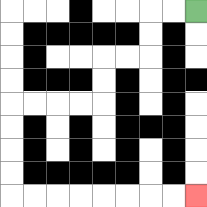{'start': '[8, 0]', 'end': '[8, 8]', 'path_directions': 'L,L,D,D,L,L,D,D,L,L,L,L,D,D,D,D,R,R,R,R,R,R,R,R', 'path_coordinates': '[[8, 0], [7, 0], [6, 0], [6, 1], [6, 2], [5, 2], [4, 2], [4, 3], [4, 4], [3, 4], [2, 4], [1, 4], [0, 4], [0, 5], [0, 6], [0, 7], [0, 8], [1, 8], [2, 8], [3, 8], [4, 8], [5, 8], [6, 8], [7, 8], [8, 8]]'}